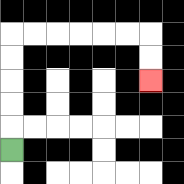{'start': '[0, 6]', 'end': '[6, 3]', 'path_directions': 'U,U,U,U,U,R,R,R,R,R,R,D,D', 'path_coordinates': '[[0, 6], [0, 5], [0, 4], [0, 3], [0, 2], [0, 1], [1, 1], [2, 1], [3, 1], [4, 1], [5, 1], [6, 1], [6, 2], [6, 3]]'}